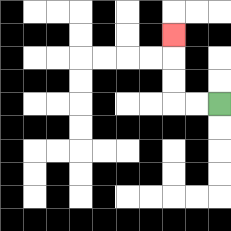{'start': '[9, 4]', 'end': '[7, 1]', 'path_directions': 'L,L,U,U,U', 'path_coordinates': '[[9, 4], [8, 4], [7, 4], [7, 3], [7, 2], [7, 1]]'}